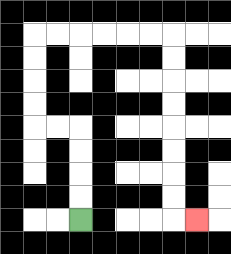{'start': '[3, 9]', 'end': '[8, 9]', 'path_directions': 'U,U,U,U,L,L,U,U,U,U,R,R,R,R,R,R,D,D,D,D,D,D,D,D,R', 'path_coordinates': '[[3, 9], [3, 8], [3, 7], [3, 6], [3, 5], [2, 5], [1, 5], [1, 4], [1, 3], [1, 2], [1, 1], [2, 1], [3, 1], [4, 1], [5, 1], [6, 1], [7, 1], [7, 2], [7, 3], [7, 4], [7, 5], [7, 6], [7, 7], [7, 8], [7, 9], [8, 9]]'}